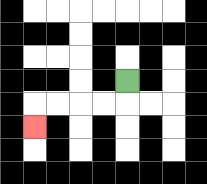{'start': '[5, 3]', 'end': '[1, 5]', 'path_directions': 'D,L,L,L,L,D', 'path_coordinates': '[[5, 3], [5, 4], [4, 4], [3, 4], [2, 4], [1, 4], [1, 5]]'}